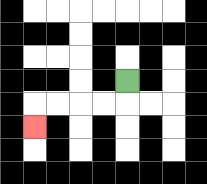{'start': '[5, 3]', 'end': '[1, 5]', 'path_directions': 'D,L,L,L,L,D', 'path_coordinates': '[[5, 3], [5, 4], [4, 4], [3, 4], [2, 4], [1, 4], [1, 5]]'}